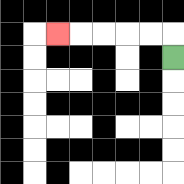{'start': '[7, 2]', 'end': '[2, 1]', 'path_directions': 'U,L,L,L,L,L', 'path_coordinates': '[[7, 2], [7, 1], [6, 1], [5, 1], [4, 1], [3, 1], [2, 1]]'}